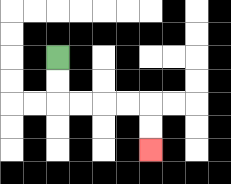{'start': '[2, 2]', 'end': '[6, 6]', 'path_directions': 'D,D,R,R,R,R,D,D', 'path_coordinates': '[[2, 2], [2, 3], [2, 4], [3, 4], [4, 4], [5, 4], [6, 4], [6, 5], [6, 6]]'}